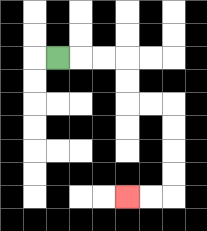{'start': '[2, 2]', 'end': '[5, 8]', 'path_directions': 'R,R,R,D,D,R,R,D,D,D,D,L,L', 'path_coordinates': '[[2, 2], [3, 2], [4, 2], [5, 2], [5, 3], [5, 4], [6, 4], [7, 4], [7, 5], [7, 6], [7, 7], [7, 8], [6, 8], [5, 8]]'}